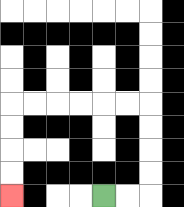{'start': '[4, 8]', 'end': '[0, 8]', 'path_directions': 'R,R,U,U,U,U,L,L,L,L,L,L,D,D,D,D', 'path_coordinates': '[[4, 8], [5, 8], [6, 8], [6, 7], [6, 6], [6, 5], [6, 4], [5, 4], [4, 4], [3, 4], [2, 4], [1, 4], [0, 4], [0, 5], [0, 6], [0, 7], [0, 8]]'}